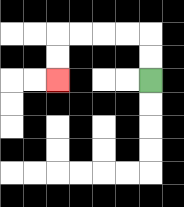{'start': '[6, 3]', 'end': '[2, 3]', 'path_directions': 'U,U,L,L,L,L,D,D', 'path_coordinates': '[[6, 3], [6, 2], [6, 1], [5, 1], [4, 1], [3, 1], [2, 1], [2, 2], [2, 3]]'}